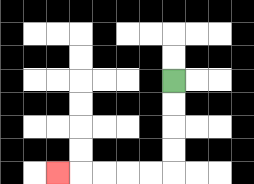{'start': '[7, 3]', 'end': '[2, 7]', 'path_directions': 'D,D,D,D,L,L,L,L,L', 'path_coordinates': '[[7, 3], [7, 4], [7, 5], [7, 6], [7, 7], [6, 7], [5, 7], [4, 7], [3, 7], [2, 7]]'}